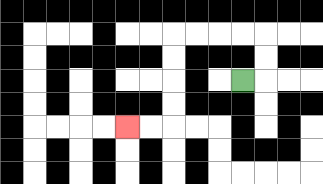{'start': '[10, 3]', 'end': '[5, 5]', 'path_directions': 'R,U,U,L,L,L,L,D,D,D,D,L,L', 'path_coordinates': '[[10, 3], [11, 3], [11, 2], [11, 1], [10, 1], [9, 1], [8, 1], [7, 1], [7, 2], [7, 3], [7, 4], [7, 5], [6, 5], [5, 5]]'}